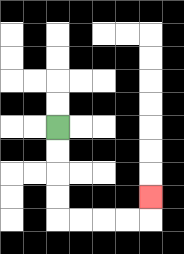{'start': '[2, 5]', 'end': '[6, 8]', 'path_directions': 'D,D,D,D,R,R,R,R,U', 'path_coordinates': '[[2, 5], [2, 6], [2, 7], [2, 8], [2, 9], [3, 9], [4, 9], [5, 9], [6, 9], [6, 8]]'}